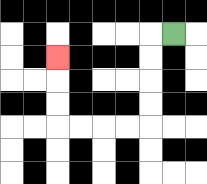{'start': '[7, 1]', 'end': '[2, 2]', 'path_directions': 'L,D,D,D,D,L,L,L,L,U,U,U', 'path_coordinates': '[[7, 1], [6, 1], [6, 2], [6, 3], [6, 4], [6, 5], [5, 5], [4, 5], [3, 5], [2, 5], [2, 4], [2, 3], [2, 2]]'}